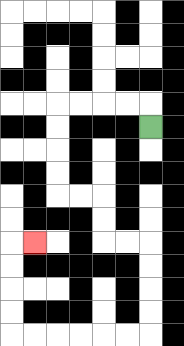{'start': '[6, 5]', 'end': '[1, 10]', 'path_directions': 'U,L,L,L,L,D,D,D,D,R,R,D,D,R,R,D,D,D,D,L,L,L,L,L,L,U,U,U,U,R', 'path_coordinates': '[[6, 5], [6, 4], [5, 4], [4, 4], [3, 4], [2, 4], [2, 5], [2, 6], [2, 7], [2, 8], [3, 8], [4, 8], [4, 9], [4, 10], [5, 10], [6, 10], [6, 11], [6, 12], [6, 13], [6, 14], [5, 14], [4, 14], [3, 14], [2, 14], [1, 14], [0, 14], [0, 13], [0, 12], [0, 11], [0, 10], [1, 10]]'}